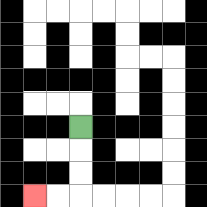{'start': '[3, 5]', 'end': '[1, 8]', 'path_directions': 'D,D,D,L,L', 'path_coordinates': '[[3, 5], [3, 6], [3, 7], [3, 8], [2, 8], [1, 8]]'}